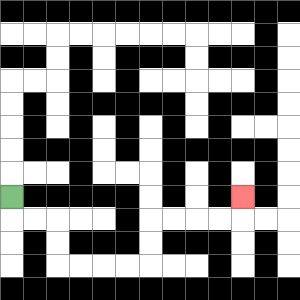{'start': '[0, 8]', 'end': '[10, 8]', 'path_directions': 'D,R,R,D,D,R,R,R,R,U,U,R,R,R,R,U', 'path_coordinates': '[[0, 8], [0, 9], [1, 9], [2, 9], [2, 10], [2, 11], [3, 11], [4, 11], [5, 11], [6, 11], [6, 10], [6, 9], [7, 9], [8, 9], [9, 9], [10, 9], [10, 8]]'}